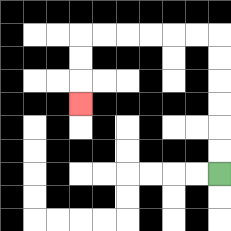{'start': '[9, 7]', 'end': '[3, 4]', 'path_directions': 'U,U,U,U,U,U,L,L,L,L,L,L,D,D,D', 'path_coordinates': '[[9, 7], [9, 6], [9, 5], [9, 4], [9, 3], [9, 2], [9, 1], [8, 1], [7, 1], [6, 1], [5, 1], [4, 1], [3, 1], [3, 2], [3, 3], [3, 4]]'}